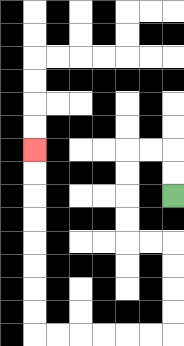{'start': '[7, 8]', 'end': '[1, 6]', 'path_directions': 'U,U,L,L,D,D,D,D,R,R,D,D,D,D,L,L,L,L,L,L,U,U,U,U,U,U,U,U', 'path_coordinates': '[[7, 8], [7, 7], [7, 6], [6, 6], [5, 6], [5, 7], [5, 8], [5, 9], [5, 10], [6, 10], [7, 10], [7, 11], [7, 12], [7, 13], [7, 14], [6, 14], [5, 14], [4, 14], [3, 14], [2, 14], [1, 14], [1, 13], [1, 12], [1, 11], [1, 10], [1, 9], [1, 8], [1, 7], [1, 6]]'}